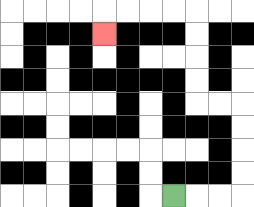{'start': '[7, 8]', 'end': '[4, 1]', 'path_directions': 'R,R,R,U,U,U,U,L,L,U,U,U,U,L,L,L,L,D', 'path_coordinates': '[[7, 8], [8, 8], [9, 8], [10, 8], [10, 7], [10, 6], [10, 5], [10, 4], [9, 4], [8, 4], [8, 3], [8, 2], [8, 1], [8, 0], [7, 0], [6, 0], [5, 0], [4, 0], [4, 1]]'}